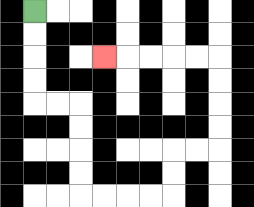{'start': '[1, 0]', 'end': '[4, 2]', 'path_directions': 'D,D,D,D,R,R,D,D,D,D,R,R,R,R,U,U,R,R,U,U,U,U,L,L,L,L,L', 'path_coordinates': '[[1, 0], [1, 1], [1, 2], [1, 3], [1, 4], [2, 4], [3, 4], [3, 5], [3, 6], [3, 7], [3, 8], [4, 8], [5, 8], [6, 8], [7, 8], [7, 7], [7, 6], [8, 6], [9, 6], [9, 5], [9, 4], [9, 3], [9, 2], [8, 2], [7, 2], [6, 2], [5, 2], [4, 2]]'}